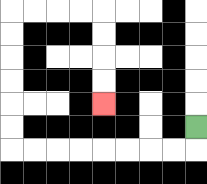{'start': '[8, 5]', 'end': '[4, 4]', 'path_directions': 'D,L,L,L,L,L,L,L,L,U,U,U,U,U,U,R,R,R,R,D,D,D,D', 'path_coordinates': '[[8, 5], [8, 6], [7, 6], [6, 6], [5, 6], [4, 6], [3, 6], [2, 6], [1, 6], [0, 6], [0, 5], [0, 4], [0, 3], [0, 2], [0, 1], [0, 0], [1, 0], [2, 0], [3, 0], [4, 0], [4, 1], [4, 2], [4, 3], [4, 4]]'}